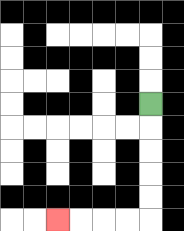{'start': '[6, 4]', 'end': '[2, 9]', 'path_directions': 'D,D,D,D,D,L,L,L,L', 'path_coordinates': '[[6, 4], [6, 5], [6, 6], [6, 7], [6, 8], [6, 9], [5, 9], [4, 9], [3, 9], [2, 9]]'}